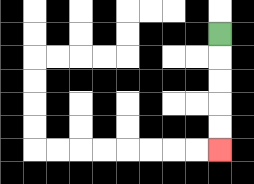{'start': '[9, 1]', 'end': '[9, 6]', 'path_directions': 'D,D,D,D,D', 'path_coordinates': '[[9, 1], [9, 2], [9, 3], [9, 4], [9, 5], [9, 6]]'}